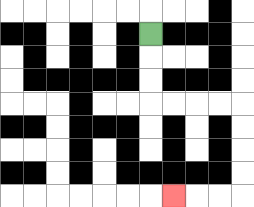{'start': '[6, 1]', 'end': '[7, 8]', 'path_directions': 'D,D,D,R,R,R,R,D,D,D,D,L,L,L', 'path_coordinates': '[[6, 1], [6, 2], [6, 3], [6, 4], [7, 4], [8, 4], [9, 4], [10, 4], [10, 5], [10, 6], [10, 7], [10, 8], [9, 8], [8, 8], [7, 8]]'}